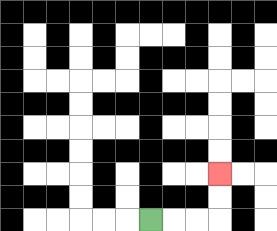{'start': '[6, 9]', 'end': '[9, 7]', 'path_directions': 'R,R,R,U,U', 'path_coordinates': '[[6, 9], [7, 9], [8, 9], [9, 9], [9, 8], [9, 7]]'}